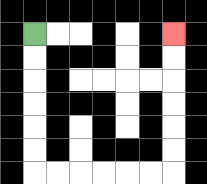{'start': '[1, 1]', 'end': '[7, 1]', 'path_directions': 'D,D,D,D,D,D,R,R,R,R,R,R,U,U,U,U,U,U', 'path_coordinates': '[[1, 1], [1, 2], [1, 3], [1, 4], [1, 5], [1, 6], [1, 7], [2, 7], [3, 7], [4, 7], [5, 7], [6, 7], [7, 7], [7, 6], [7, 5], [7, 4], [7, 3], [7, 2], [7, 1]]'}